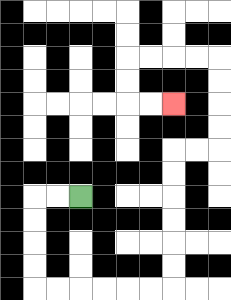{'start': '[3, 8]', 'end': '[7, 4]', 'path_directions': 'L,L,D,D,D,D,R,R,R,R,R,R,U,U,U,U,U,U,R,R,U,U,U,U,L,L,L,L,D,D,R,R', 'path_coordinates': '[[3, 8], [2, 8], [1, 8], [1, 9], [1, 10], [1, 11], [1, 12], [2, 12], [3, 12], [4, 12], [5, 12], [6, 12], [7, 12], [7, 11], [7, 10], [7, 9], [7, 8], [7, 7], [7, 6], [8, 6], [9, 6], [9, 5], [9, 4], [9, 3], [9, 2], [8, 2], [7, 2], [6, 2], [5, 2], [5, 3], [5, 4], [6, 4], [7, 4]]'}